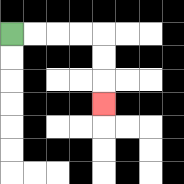{'start': '[0, 1]', 'end': '[4, 4]', 'path_directions': 'R,R,R,R,D,D,D', 'path_coordinates': '[[0, 1], [1, 1], [2, 1], [3, 1], [4, 1], [4, 2], [4, 3], [4, 4]]'}